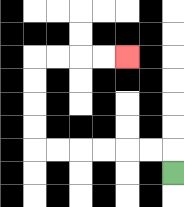{'start': '[7, 7]', 'end': '[5, 2]', 'path_directions': 'U,L,L,L,L,L,L,U,U,U,U,R,R,R,R', 'path_coordinates': '[[7, 7], [7, 6], [6, 6], [5, 6], [4, 6], [3, 6], [2, 6], [1, 6], [1, 5], [1, 4], [1, 3], [1, 2], [2, 2], [3, 2], [4, 2], [5, 2]]'}